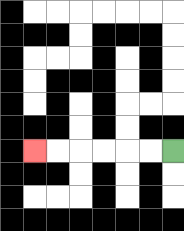{'start': '[7, 6]', 'end': '[1, 6]', 'path_directions': 'L,L,L,L,L,L', 'path_coordinates': '[[7, 6], [6, 6], [5, 6], [4, 6], [3, 6], [2, 6], [1, 6]]'}